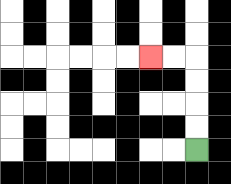{'start': '[8, 6]', 'end': '[6, 2]', 'path_directions': 'U,U,U,U,L,L', 'path_coordinates': '[[8, 6], [8, 5], [8, 4], [8, 3], [8, 2], [7, 2], [6, 2]]'}